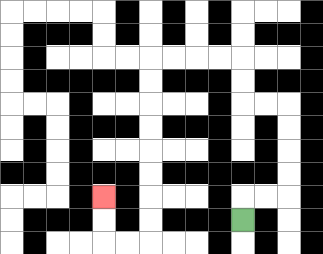{'start': '[10, 9]', 'end': '[4, 8]', 'path_directions': 'U,R,R,U,U,U,U,L,L,U,U,L,L,L,L,D,D,D,D,D,D,D,D,L,L,U,U', 'path_coordinates': '[[10, 9], [10, 8], [11, 8], [12, 8], [12, 7], [12, 6], [12, 5], [12, 4], [11, 4], [10, 4], [10, 3], [10, 2], [9, 2], [8, 2], [7, 2], [6, 2], [6, 3], [6, 4], [6, 5], [6, 6], [6, 7], [6, 8], [6, 9], [6, 10], [5, 10], [4, 10], [4, 9], [4, 8]]'}